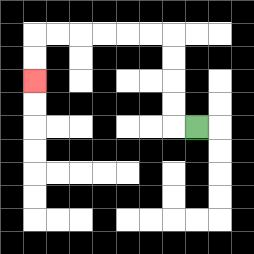{'start': '[8, 5]', 'end': '[1, 3]', 'path_directions': 'L,U,U,U,U,L,L,L,L,L,L,D,D', 'path_coordinates': '[[8, 5], [7, 5], [7, 4], [7, 3], [7, 2], [7, 1], [6, 1], [5, 1], [4, 1], [3, 1], [2, 1], [1, 1], [1, 2], [1, 3]]'}